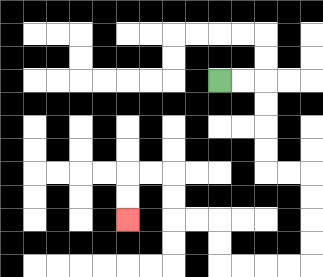{'start': '[9, 3]', 'end': '[5, 9]', 'path_directions': 'R,R,D,D,D,D,R,R,D,D,D,D,L,L,L,L,U,U,L,L,U,U,L,L,D,D', 'path_coordinates': '[[9, 3], [10, 3], [11, 3], [11, 4], [11, 5], [11, 6], [11, 7], [12, 7], [13, 7], [13, 8], [13, 9], [13, 10], [13, 11], [12, 11], [11, 11], [10, 11], [9, 11], [9, 10], [9, 9], [8, 9], [7, 9], [7, 8], [7, 7], [6, 7], [5, 7], [5, 8], [5, 9]]'}